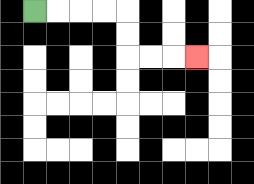{'start': '[1, 0]', 'end': '[8, 2]', 'path_directions': 'R,R,R,R,D,D,R,R,R', 'path_coordinates': '[[1, 0], [2, 0], [3, 0], [4, 0], [5, 0], [5, 1], [5, 2], [6, 2], [7, 2], [8, 2]]'}